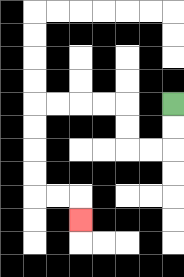{'start': '[7, 4]', 'end': '[3, 9]', 'path_directions': 'D,D,L,L,U,U,L,L,L,L,D,D,D,D,R,R,D', 'path_coordinates': '[[7, 4], [7, 5], [7, 6], [6, 6], [5, 6], [5, 5], [5, 4], [4, 4], [3, 4], [2, 4], [1, 4], [1, 5], [1, 6], [1, 7], [1, 8], [2, 8], [3, 8], [3, 9]]'}